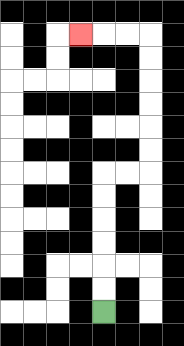{'start': '[4, 13]', 'end': '[3, 1]', 'path_directions': 'U,U,U,U,U,U,R,R,U,U,U,U,U,U,L,L,L', 'path_coordinates': '[[4, 13], [4, 12], [4, 11], [4, 10], [4, 9], [4, 8], [4, 7], [5, 7], [6, 7], [6, 6], [6, 5], [6, 4], [6, 3], [6, 2], [6, 1], [5, 1], [4, 1], [3, 1]]'}